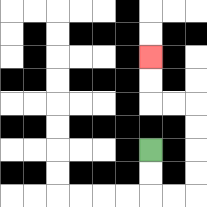{'start': '[6, 6]', 'end': '[6, 2]', 'path_directions': 'D,D,R,R,U,U,U,U,L,L,U,U', 'path_coordinates': '[[6, 6], [6, 7], [6, 8], [7, 8], [8, 8], [8, 7], [8, 6], [8, 5], [8, 4], [7, 4], [6, 4], [6, 3], [6, 2]]'}